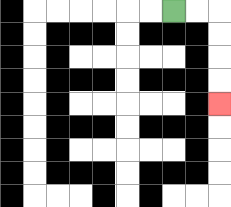{'start': '[7, 0]', 'end': '[9, 4]', 'path_directions': 'R,R,D,D,D,D', 'path_coordinates': '[[7, 0], [8, 0], [9, 0], [9, 1], [9, 2], [9, 3], [9, 4]]'}